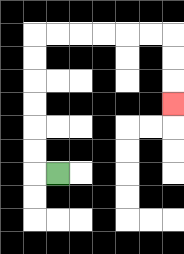{'start': '[2, 7]', 'end': '[7, 4]', 'path_directions': 'L,U,U,U,U,U,U,R,R,R,R,R,R,D,D,D', 'path_coordinates': '[[2, 7], [1, 7], [1, 6], [1, 5], [1, 4], [1, 3], [1, 2], [1, 1], [2, 1], [3, 1], [4, 1], [5, 1], [6, 1], [7, 1], [7, 2], [7, 3], [7, 4]]'}